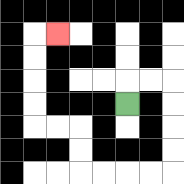{'start': '[5, 4]', 'end': '[2, 1]', 'path_directions': 'U,R,R,D,D,D,D,L,L,L,L,U,U,L,L,U,U,U,U,R', 'path_coordinates': '[[5, 4], [5, 3], [6, 3], [7, 3], [7, 4], [7, 5], [7, 6], [7, 7], [6, 7], [5, 7], [4, 7], [3, 7], [3, 6], [3, 5], [2, 5], [1, 5], [1, 4], [1, 3], [1, 2], [1, 1], [2, 1]]'}